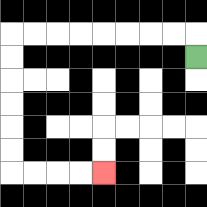{'start': '[8, 2]', 'end': '[4, 7]', 'path_directions': 'U,L,L,L,L,L,L,L,L,D,D,D,D,D,D,R,R,R,R', 'path_coordinates': '[[8, 2], [8, 1], [7, 1], [6, 1], [5, 1], [4, 1], [3, 1], [2, 1], [1, 1], [0, 1], [0, 2], [0, 3], [0, 4], [0, 5], [0, 6], [0, 7], [1, 7], [2, 7], [3, 7], [4, 7]]'}